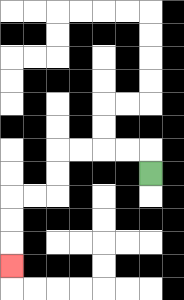{'start': '[6, 7]', 'end': '[0, 11]', 'path_directions': 'U,L,L,L,L,D,D,L,L,D,D,D', 'path_coordinates': '[[6, 7], [6, 6], [5, 6], [4, 6], [3, 6], [2, 6], [2, 7], [2, 8], [1, 8], [0, 8], [0, 9], [0, 10], [0, 11]]'}